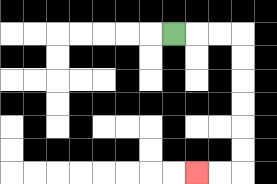{'start': '[7, 1]', 'end': '[8, 7]', 'path_directions': 'R,R,R,D,D,D,D,D,D,L,L', 'path_coordinates': '[[7, 1], [8, 1], [9, 1], [10, 1], [10, 2], [10, 3], [10, 4], [10, 5], [10, 6], [10, 7], [9, 7], [8, 7]]'}